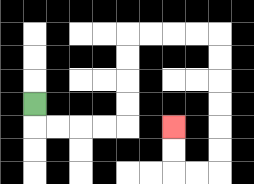{'start': '[1, 4]', 'end': '[7, 5]', 'path_directions': 'D,R,R,R,R,U,U,U,U,R,R,R,R,D,D,D,D,D,D,L,L,U,U', 'path_coordinates': '[[1, 4], [1, 5], [2, 5], [3, 5], [4, 5], [5, 5], [5, 4], [5, 3], [5, 2], [5, 1], [6, 1], [7, 1], [8, 1], [9, 1], [9, 2], [9, 3], [9, 4], [9, 5], [9, 6], [9, 7], [8, 7], [7, 7], [7, 6], [7, 5]]'}